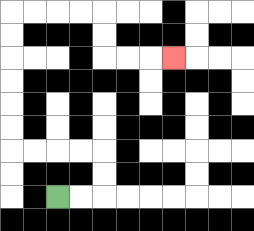{'start': '[2, 8]', 'end': '[7, 2]', 'path_directions': 'R,R,U,U,L,L,L,L,U,U,U,U,U,U,R,R,R,R,D,D,R,R,R', 'path_coordinates': '[[2, 8], [3, 8], [4, 8], [4, 7], [4, 6], [3, 6], [2, 6], [1, 6], [0, 6], [0, 5], [0, 4], [0, 3], [0, 2], [0, 1], [0, 0], [1, 0], [2, 0], [3, 0], [4, 0], [4, 1], [4, 2], [5, 2], [6, 2], [7, 2]]'}